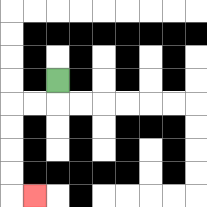{'start': '[2, 3]', 'end': '[1, 8]', 'path_directions': 'D,L,L,D,D,D,D,R', 'path_coordinates': '[[2, 3], [2, 4], [1, 4], [0, 4], [0, 5], [0, 6], [0, 7], [0, 8], [1, 8]]'}